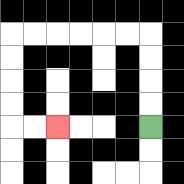{'start': '[6, 5]', 'end': '[2, 5]', 'path_directions': 'U,U,U,U,L,L,L,L,L,L,D,D,D,D,R,R', 'path_coordinates': '[[6, 5], [6, 4], [6, 3], [6, 2], [6, 1], [5, 1], [4, 1], [3, 1], [2, 1], [1, 1], [0, 1], [0, 2], [0, 3], [0, 4], [0, 5], [1, 5], [2, 5]]'}